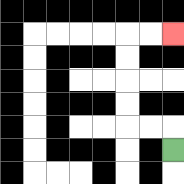{'start': '[7, 6]', 'end': '[7, 1]', 'path_directions': 'U,L,L,U,U,U,U,R,R', 'path_coordinates': '[[7, 6], [7, 5], [6, 5], [5, 5], [5, 4], [5, 3], [5, 2], [5, 1], [6, 1], [7, 1]]'}